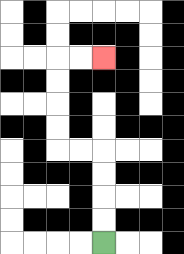{'start': '[4, 10]', 'end': '[4, 2]', 'path_directions': 'U,U,U,U,L,L,U,U,U,U,R,R', 'path_coordinates': '[[4, 10], [4, 9], [4, 8], [4, 7], [4, 6], [3, 6], [2, 6], [2, 5], [2, 4], [2, 3], [2, 2], [3, 2], [4, 2]]'}